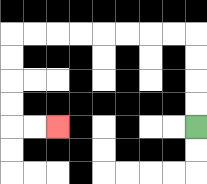{'start': '[8, 5]', 'end': '[2, 5]', 'path_directions': 'U,U,U,U,L,L,L,L,L,L,L,L,D,D,D,D,R,R', 'path_coordinates': '[[8, 5], [8, 4], [8, 3], [8, 2], [8, 1], [7, 1], [6, 1], [5, 1], [4, 1], [3, 1], [2, 1], [1, 1], [0, 1], [0, 2], [0, 3], [0, 4], [0, 5], [1, 5], [2, 5]]'}